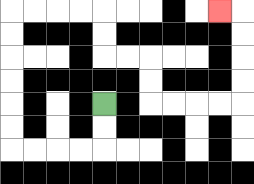{'start': '[4, 4]', 'end': '[9, 0]', 'path_directions': 'D,D,L,L,L,L,U,U,U,U,U,U,R,R,R,R,D,D,R,R,D,D,R,R,R,R,U,U,U,U,L', 'path_coordinates': '[[4, 4], [4, 5], [4, 6], [3, 6], [2, 6], [1, 6], [0, 6], [0, 5], [0, 4], [0, 3], [0, 2], [0, 1], [0, 0], [1, 0], [2, 0], [3, 0], [4, 0], [4, 1], [4, 2], [5, 2], [6, 2], [6, 3], [6, 4], [7, 4], [8, 4], [9, 4], [10, 4], [10, 3], [10, 2], [10, 1], [10, 0], [9, 0]]'}